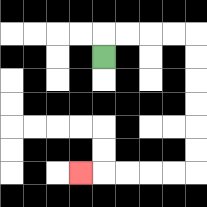{'start': '[4, 2]', 'end': '[3, 7]', 'path_directions': 'U,R,R,R,R,D,D,D,D,D,D,L,L,L,L,L', 'path_coordinates': '[[4, 2], [4, 1], [5, 1], [6, 1], [7, 1], [8, 1], [8, 2], [8, 3], [8, 4], [8, 5], [8, 6], [8, 7], [7, 7], [6, 7], [5, 7], [4, 7], [3, 7]]'}